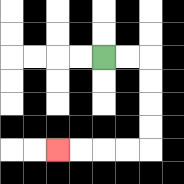{'start': '[4, 2]', 'end': '[2, 6]', 'path_directions': 'R,R,D,D,D,D,L,L,L,L', 'path_coordinates': '[[4, 2], [5, 2], [6, 2], [6, 3], [6, 4], [6, 5], [6, 6], [5, 6], [4, 6], [3, 6], [2, 6]]'}